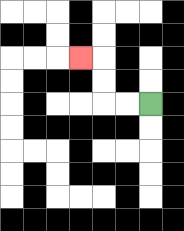{'start': '[6, 4]', 'end': '[3, 2]', 'path_directions': 'L,L,U,U,L', 'path_coordinates': '[[6, 4], [5, 4], [4, 4], [4, 3], [4, 2], [3, 2]]'}